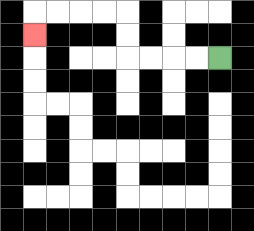{'start': '[9, 2]', 'end': '[1, 1]', 'path_directions': 'L,L,L,L,U,U,L,L,L,L,D', 'path_coordinates': '[[9, 2], [8, 2], [7, 2], [6, 2], [5, 2], [5, 1], [5, 0], [4, 0], [3, 0], [2, 0], [1, 0], [1, 1]]'}